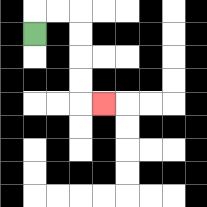{'start': '[1, 1]', 'end': '[4, 4]', 'path_directions': 'U,R,R,D,D,D,D,R', 'path_coordinates': '[[1, 1], [1, 0], [2, 0], [3, 0], [3, 1], [3, 2], [3, 3], [3, 4], [4, 4]]'}